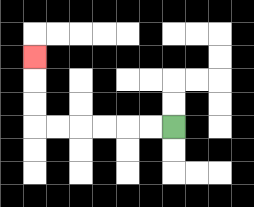{'start': '[7, 5]', 'end': '[1, 2]', 'path_directions': 'L,L,L,L,L,L,U,U,U', 'path_coordinates': '[[7, 5], [6, 5], [5, 5], [4, 5], [3, 5], [2, 5], [1, 5], [1, 4], [1, 3], [1, 2]]'}